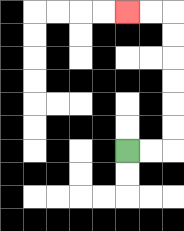{'start': '[5, 6]', 'end': '[5, 0]', 'path_directions': 'R,R,U,U,U,U,U,U,L,L', 'path_coordinates': '[[5, 6], [6, 6], [7, 6], [7, 5], [7, 4], [7, 3], [7, 2], [7, 1], [7, 0], [6, 0], [5, 0]]'}